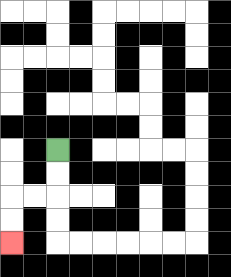{'start': '[2, 6]', 'end': '[0, 10]', 'path_directions': 'D,D,L,L,D,D', 'path_coordinates': '[[2, 6], [2, 7], [2, 8], [1, 8], [0, 8], [0, 9], [0, 10]]'}